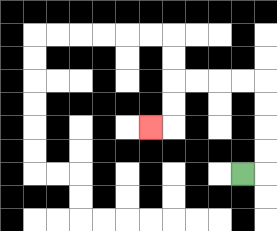{'start': '[10, 7]', 'end': '[6, 5]', 'path_directions': 'R,U,U,U,U,L,L,L,L,D,D,L', 'path_coordinates': '[[10, 7], [11, 7], [11, 6], [11, 5], [11, 4], [11, 3], [10, 3], [9, 3], [8, 3], [7, 3], [7, 4], [7, 5], [6, 5]]'}